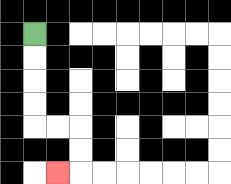{'start': '[1, 1]', 'end': '[2, 7]', 'path_directions': 'D,D,D,D,R,R,D,D,L', 'path_coordinates': '[[1, 1], [1, 2], [1, 3], [1, 4], [1, 5], [2, 5], [3, 5], [3, 6], [3, 7], [2, 7]]'}